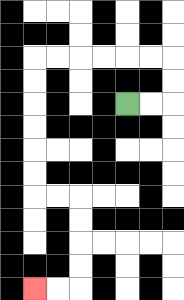{'start': '[5, 4]', 'end': '[1, 12]', 'path_directions': 'R,R,U,U,L,L,L,L,L,L,D,D,D,D,D,D,R,R,D,D,D,D,L,L', 'path_coordinates': '[[5, 4], [6, 4], [7, 4], [7, 3], [7, 2], [6, 2], [5, 2], [4, 2], [3, 2], [2, 2], [1, 2], [1, 3], [1, 4], [1, 5], [1, 6], [1, 7], [1, 8], [2, 8], [3, 8], [3, 9], [3, 10], [3, 11], [3, 12], [2, 12], [1, 12]]'}